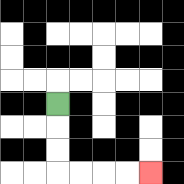{'start': '[2, 4]', 'end': '[6, 7]', 'path_directions': 'D,D,D,R,R,R,R', 'path_coordinates': '[[2, 4], [2, 5], [2, 6], [2, 7], [3, 7], [4, 7], [5, 7], [6, 7]]'}